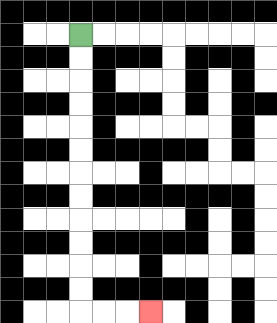{'start': '[3, 1]', 'end': '[6, 13]', 'path_directions': 'D,D,D,D,D,D,D,D,D,D,D,D,R,R,R', 'path_coordinates': '[[3, 1], [3, 2], [3, 3], [3, 4], [3, 5], [3, 6], [3, 7], [3, 8], [3, 9], [3, 10], [3, 11], [3, 12], [3, 13], [4, 13], [5, 13], [6, 13]]'}